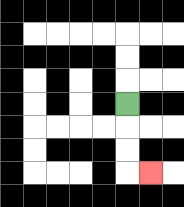{'start': '[5, 4]', 'end': '[6, 7]', 'path_directions': 'D,D,D,R', 'path_coordinates': '[[5, 4], [5, 5], [5, 6], [5, 7], [6, 7]]'}